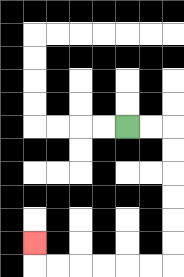{'start': '[5, 5]', 'end': '[1, 10]', 'path_directions': 'R,R,D,D,D,D,D,D,L,L,L,L,L,L,U', 'path_coordinates': '[[5, 5], [6, 5], [7, 5], [7, 6], [7, 7], [7, 8], [7, 9], [7, 10], [7, 11], [6, 11], [5, 11], [4, 11], [3, 11], [2, 11], [1, 11], [1, 10]]'}